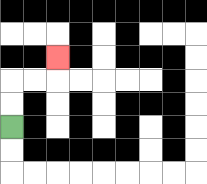{'start': '[0, 5]', 'end': '[2, 2]', 'path_directions': 'U,U,R,R,U', 'path_coordinates': '[[0, 5], [0, 4], [0, 3], [1, 3], [2, 3], [2, 2]]'}